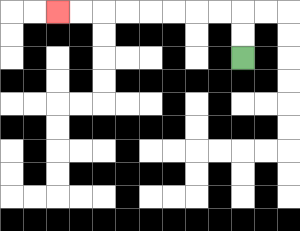{'start': '[10, 2]', 'end': '[2, 0]', 'path_directions': 'U,U,L,L,L,L,L,L,L,L', 'path_coordinates': '[[10, 2], [10, 1], [10, 0], [9, 0], [8, 0], [7, 0], [6, 0], [5, 0], [4, 0], [3, 0], [2, 0]]'}